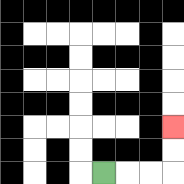{'start': '[4, 7]', 'end': '[7, 5]', 'path_directions': 'R,R,R,U,U', 'path_coordinates': '[[4, 7], [5, 7], [6, 7], [7, 7], [7, 6], [7, 5]]'}